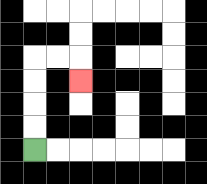{'start': '[1, 6]', 'end': '[3, 3]', 'path_directions': 'U,U,U,U,R,R,D', 'path_coordinates': '[[1, 6], [1, 5], [1, 4], [1, 3], [1, 2], [2, 2], [3, 2], [3, 3]]'}